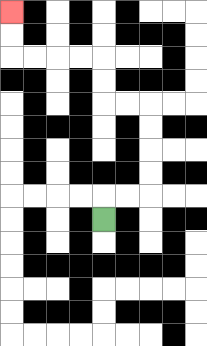{'start': '[4, 9]', 'end': '[0, 0]', 'path_directions': 'U,R,R,U,U,U,U,L,L,U,U,L,L,L,L,U,U', 'path_coordinates': '[[4, 9], [4, 8], [5, 8], [6, 8], [6, 7], [6, 6], [6, 5], [6, 4], [5, 4], [4, 4], [4, 3], [4, 2], [3, 2], [2, 2], [1, 2], [0, 2], [0, 1], [0, 0]]'}